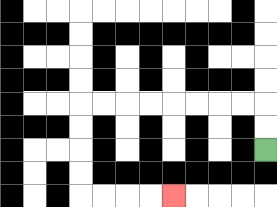{'start': '[11, 6]', 'end': '[7, 8]', 'path_directions': 'U,U,L,L,L,L,L,L,L,L,D,D,D,D,R,R,R,R', 'path_coordinates': '[[11, 6], [11, 5], [11, 4], [10, 4], [9, 4], [8, 4], [7, 4], [6, 4], [5, 4], [4, 4], [3, 4], [3, 5], [3, 6], [3, 7], [3, 8], [4, 8], [5, 8], [6, 8], [7, 8]]'}